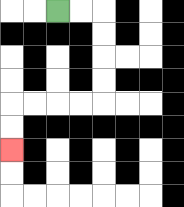{'start': '[2, 0]', 'end': '[0, 6]', 'path_directions': 'R,R,D,D,D,D,L,L,L,L,D,D', 'path_coordinates': '[[2, 0], [3, 0], [4, 0], [4, 1], [4, 2], [4, 3], [4, 4], [3, 4], [2, 4], [1, 4], [0, 4], [0, 5], [0, 6]]'}